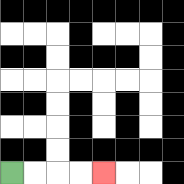{'start': '[0, 7]', 'end': '[4, 7]', 'path_directions': 'R,R,R,R', 'path_coordinates': '[[0, 7], [1, 7], [2, 7], [3, 7], [4, 7]]'}